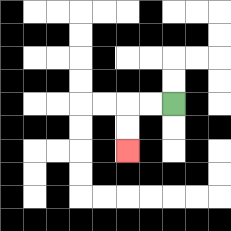{'start': '[7, 4]', 'end': '[5, 6]', 'path_directions': 'L,L,D,D', 'path_coordinates': '[[7, 4], [6, 4], [5, 4], [5, 5], [5, 6]]'}